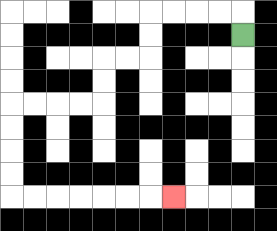{'start': '[10, 1]', 'end': '[7, 8]', 'path_directions': 'U,L,L,L,L,D,D,L,L,D,D,L,L,L,L,D,D,D,D,R,R,R,R,R,R,R', 'path_coordinates': '[[10, 1], [10, 0], [9, 0], [8, 0], [7, 0], [6, 0], [6, 1], [6, 2], [5, 2], [4, 2], [4, 3], [4, 4], [3, 4], [2, 4], [1, 4], [0, 4], [0, 5], [0, 6], [0, 7], [0, 8], [1, 8], [2, 8], [3, 8], [4, 8], [5, 8], [6, 8], [7, 8]]'}